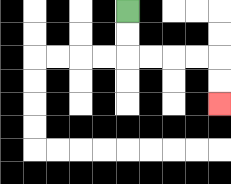{'start': '[5, 0]', 'end': '[9, 4]', 'path_directions': 'D,D,R,R,R,R,D,D', 'path_coordinates': '[[5, 0], [5, 1], [5, 2], [6, 2], [7, 2], [8, 2], [9, 2], [9, 3], [9, 4]]'}